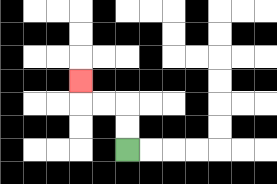{'start': '[5, 6]', 'end': '[3, 3]', 'path_directions': 'U,U,L,L,U', 'path_coordinates': '[[5, 6], [5, 5], [5, 4], [4, 4], [3, 4], [3, 3]]'}